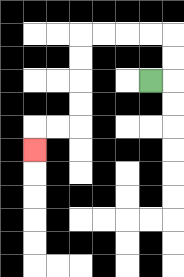{'start': '[6, 3]', 'end': '[1, 6]', 'path_directions': 'R,U,U,L,L,L,L,D,D,D,D,L,L,D', 'path_coordinates': '[[6, 3], [7, 3], [7, 2], [7, 1], [6, 1], [5, 1], [4, 1], [3, 1], [3, 2], [3, 3], [3, 4], [3, 5], [2, 5], [1, 5], [1, 6]]'}